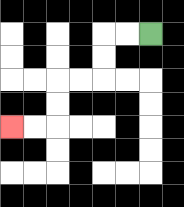{'start': '[6, 1]', 'end': '[0, 5]', 'path_directions': 'L,L,D,D,L,L,D,D,L,L', 'path_coordinates': '[[6, 1], [5, 1], [4, 1], [4, 2], [4, 3], [3, 3], [2, 3], [2, 4], [2, 5], [1, 5], [0, 5]]'}